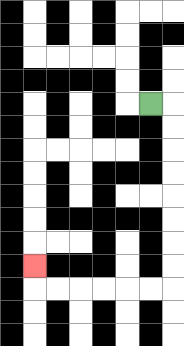{'start': '[6, 4]', 'end': '[1, 11]', 'path_directions': 'R,D,D,D,D,D,D,D,D,L,L,L,L,L,L,U', 'path_coordinates': '[[6, 4], [7, 4], [7, 5], [7, 6], [7, 7], [7, 8], [7, 9], [7, 10], [7, 11], [7, 12], [6, 12], [5, 12], [4, 12], [3, 12], [2, 12], [1, 12], [1, 11]]'}